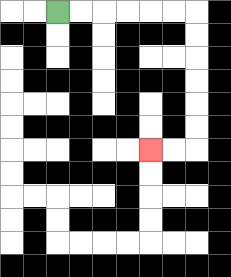{'start': '[2, 0]', 'end': '[6, 6]', 'path_directions': 'R,R,R,R,R,R,D,D,D,D,D,D,L,L', 'path_coordinates': '[[2, 0], [3, 0], [4, 0], [5, 0], [6, 0], [7, 0], [8, 0], [8, 1], [8, 2], [8, 3], [8, 4], [8, 5], [8, 6], [7, 6], [6, 6]]'}